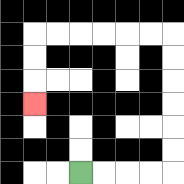{'start': '[3, 7]', 'end': '[1, 4]', 'path_directions': 'R,R,R,R,U,U,U,U,U,U,L,L,L,L,L,L,D,D,D', 'path_coordinates': '[[3, 7], [4, 7], [5, 7], [6, 7], [7, 7], [7, 6], [7, 5], [7, 4], [7, 3], [7, 2], [7, 1], [6, 1], [5, 1], [4, 1], [3, 1], [2, 1], [1, 1], [1, 2], [1, 3], [1, 4]]'}